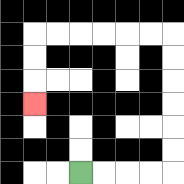{'start': '[3, 7]', 'end': '[1, 4]', 'path_directions': 'R,R,R,R,U,U,U,U,U,U,L,L,L,L,L,L,D,D,D', 'path_coordinates': '[[3, 7], [4, 7], [5, 7], [6, 7], [7, 7], [7, 6], [7, 5], [7, 4], [7, 3], [7, 2], [7, 1], [6, 1], [5, 1], [4, 1], [3, 1], [2, 1], [1, 1], [1, 2], [1, 3], [1, 4]]'}